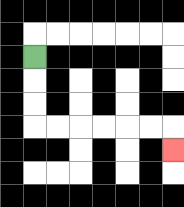{'start': '[1, 2]', 'end': '[7, 6]', 'path_directions': 'D,D,D,R,R,R,R,R,R,D', 'path_coordinates': '[[1, 2], [1, 3], [1, 4], [1, 5], [2, 5], [3, 5], [4, 5], [5, 5], [6, 5], [7, 5], [7, 6]]'}